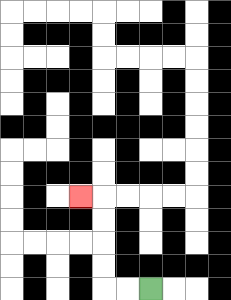{'start': '[6, 12]', 'end': '[3, 8]', 'path_directions': 'L,L,U,U,U,U,L', 'path_coordinates': '[[6, 12], [5, 12], [4, 12], [4, 11], [4, 10], [4, 9], [4, 8], [3, 8]]'}